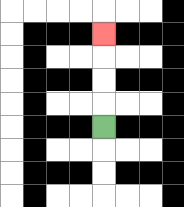{'start': '[4, 5]', 'end': '[4, 1]', 'path_directions': 'U,U,U,U', 'path_coordinates': '[[4, 5], [4, 4], [4, 3], [4, 2], [4, 1]]'}